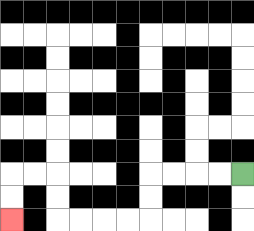{'start': '[10, 7]', 'end': '[0, 9]', 'path_directions': 'L,L,L,L,D,D,L,L,L,L,U,U,L,L,D,D', 'path_coordinates': '[[10, 7], [9, 7], [8, 7], [7, 7], [6, 7], [6, 8], [6, 9], [5, 9], [4, 9], [3, 9], [2, 9], [2, 8], [2, 7], [1, 7], [0, 7], [0, 8], [0, 9]]'}